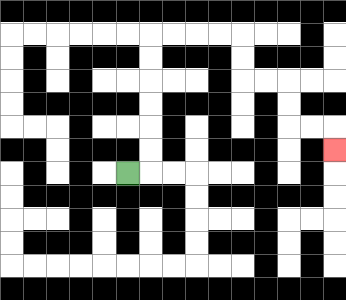{'start': '[5, 7]', 'end': '[14, 6]', 'path_directions': 'R,U,U,U,U,U,U,R,R,R,R,D,D,R,R,D,D,R,R,D', 'path_coordinates': '[[5, 7], [6, 7], [6, 6], [6, 5], [6, 4], [6, 3], [6, 2], [6, 1], [7, 1], [8, 1], [9, 1], [10, 1], [10, 2], [10, 3], [11, 3], [12, 3], [12, 4], [12, 5], [13, 5], [14, 5], [14, 6]]'}